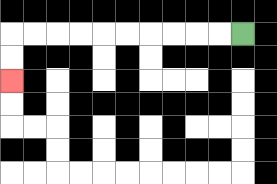{'start': '[10, 1]', 'end': '[0, 3]', 'path_directions': 'L,L,L,L,L,L,L,L,L,L,D,D', 'path_coordinates': '[[10, 1], [9, 1], [8, 1], [7, 1], [6, 1], [5, 1], [4, 1], [3, 1], [2, 1], [1, 1], [0, 1], [0, 2], [0, 3]]'}